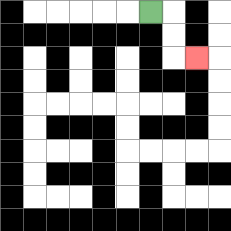{'start': '[6, 0]', 'end': '[8, 2]', 'path_directions': 'R,D,D,R', 'path_coordinates': '[[6, 0], [7, 0], [7, 1], [7, 2], [8, 2]]'}